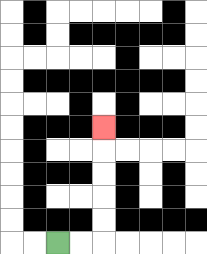{'start': '[2, 10]', 'end': '[4, 5]', 'path_directions': 'R,R,U,U,U,U,U', 'path_coordinates': '[[2, 10], [3, 10], [4, 10], [4, 9], [4, 8], [4, 7], [4, 6], [4, 5]]'}